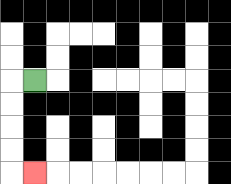{'start': '[1, 3]', 'end': '[1, 7]', 'path_directions': 'L,D,D,D,D,R', 'path_coordinates': '[[1, 3], [0, 3], [0, 4], [0, 5], [0, 6], [0, 7], [1, 7]]'}